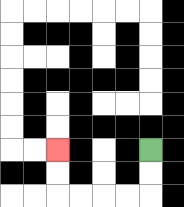{'start': '[6, 6]', 'end': '[2, 6]', 'path_directions': 'D,D,L,L,L,L,U,U', 'path_coordinates': '[[6, 6], [6, 7], [6, 8], [5, 8], [4, 8], [3, 8], [2, 8], [2, 7], [2, 6]]'}